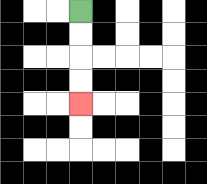{'start': '[3, 0]', 'end': '[3, 4]', 'path_directions': 'D,D,D,D', 'path_coordinates': '[[3, 0], [3, 1], [3, 2], [3, 3], [3, 4]]'}